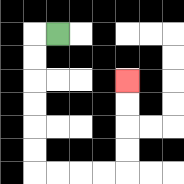{'start': '[2, 1]', 'end': '[5, 3]', 'path_directions': 'L,D,D,D,D,D,D,R,R,R,R,U,U,U,U', 'path_coordinates': '[[2, 1], [1, 1], [1, 2], [1, 3], [1, 4], [1, 5], [1, 6], [1, 7], [2, 7], [3, 7], [4, 7], [5, 7], [5, 6], [5, 5], [5, 4], [5, 3]]'}